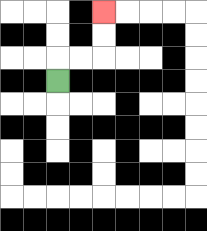{'start': '[2, 3]', 'end': '[4, 0]', 'path_directions': 'U,R,R,U,U', 'path_coordinates': '[[2, 3], [2, 2], [3, 2], [4, 2], [4, 1], [4, 0]]'}